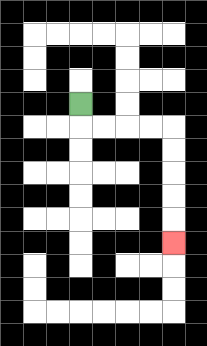{'start': '[3, 4]', 'end': '[7, 10]', 'path_directions': 'D,R,R,R,R,D,D,D,D,D', 'path_coordinates': '[[3, 4], [3, 5], [4, 5], [5, 5], [6, 5], [7, 5], [7, 6], [7, 7], [7, 8], [7, 9], [7, 10]]'}